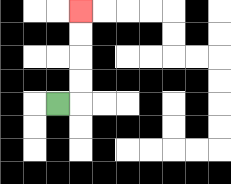{'start': '[2, 4]', 'end': '[3, 0]', 'path_directions': 'R,U,U,U,U', 'path_coordinates': '[[2, 4], [3, 4], [3, 3], [3, 2], [3, 1], [3, 0]]'}